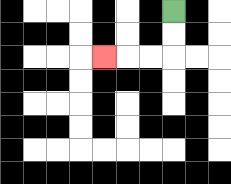{'start': '[7, 0]', 'end': '[4, 2]', 'path_directions': 'D,D,L,L,L', 'path_coordinates': '[[7, 0], [7, 1], [7, 2], [6, 2], [5, 2], [4, 2]]'}